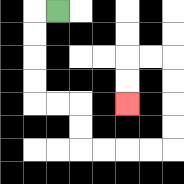{'start': '[2, 0]', 'end': '[5, 4]', 'path_directions': 'L,D,D,D,D,R,R,D,D,R,R,R,R,U,U,U,U,L,L,D,D', 'path_coordinates': '[[2, 0], [1, 0], [1, 1], [1, 2], [1, 3], [1, 4], [2, 4], [3, 4], [3, 5], [3, 6], [4, 6], [5, 6], [6, 6], [7, 6], [7, 5], [7, 4], [7, 3], [7, 2], [6, 2], [5, 2], [5, 3], [5, 4]]'}